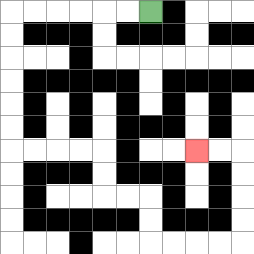{'start': '[6, 0]', 'end': '[8, 6]', 'path_directions': 'L,L,L,L,L,L,D,D,D,D,D,D,R,R,R,R,D,D,R,R,D,D,R,R,R,R,U,U,U,U,L,L', 'path_coordinates': '[[6, 0], [5, 0], [4, 0], [3, 0], [2, 0], [1, 0], [0, 0], [0, 1], [0, 2], [0, 3], [0, 4], [0, 5], [0, 6], [1, 6], [2, 6], [3, 6], [4, 6], [4, 7], [4, 8], [5, 8], [6, 8], [6, 9], [6, 10], [7, 10], [8, 10], [9, 10], [10, 10], [10, 9], [10, 8], [10, 7], [10, 6], [9, 6], [8, 6]]'}